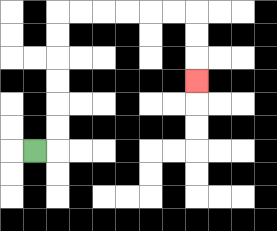{'start': '[1, 6]', 'end': '[8, 3]', 'path_directions': 'R,U,U,U,U,U,U,R,R,R,R,R,R,D,D,D', 'path_coordinates': '[[1, 6], [2, 6], [2, 5], [2, 4], [2, 3], [2, 2], [2, 1], [2, 0], [3, 0], [4, 0], [5, 0], [6, 0], [7, 0], [8, 0], [8, 1], [8, 2], [8, 3]]'}